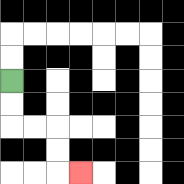{'start': '[0, 3]', 'end': '[3, 7]', 'path_directions': 'D,D,R,R,D,D,R', 'path_coordinates': '[[0, 3], [0, 4], [0, 5], [1, 5], [2, 5], [2, 6], [2, 7], [3, 7]]'}